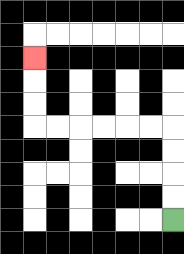{'start': '[7, 9]', 'end': '[1, 2]', 'path_directions': 'U,U,U,U,L,L,L,L,L,L,U,U,U', 'path_coordinates': '[[7, 9], [7, 8], [7, 7], [7, 6], [7, 5], [6, 5], [5, 5], [4, 5], [3, 5], [2, 5], [1, 5], [1, 4], [1, 3], [1, 2]]'}